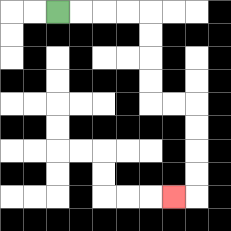{'start': '[2, 0]', 'end': '[7, 8]', 'path_directions': 'R,R,R,R,D,D,D,D,R,R,D,D,D,D,L', 'path_coordinates': '[[2, 0], [3, 0], [4, 0], [5, 0], [6, 0], [6, 1], [6, 2], [6, 3], [6, 4], [7, 4], [8, 4], [8, 5], [8, 6], [8, 7], [8, 8], [7, 8]]'}